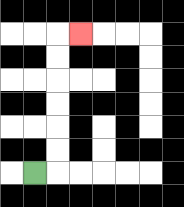{'start': '[1, 7]', 'end': '[3, 1]', 'path_directions': 'R,U,U,U,U,U,U,R', 'path_coordinates': '[[1, 7], [2, 7], [2, 6], [2, 5], [2, 4], [2, 3], [2, 2], [2, 1], [3, 1]]'}